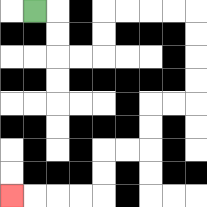{'start': '[1, 0]', 'end': '[0, 8]', 'path_directions': 'R,D,D,R,R,U,U,R,R,R,R,D,D,D,D,L,L,D,D,L,L,D,D,L,L,L,L', 'path_coordinates': '[[1, 0], [2, 0], [2, 1], [2, 2], [3, 2], [4, 2], [4, 1], [4, 0], [5, 0], [6, 0], [7, 0], [8, 0], [8, 1], [8, 2], [8, 3], [8, 4], [7, 4], [6, 4], [6, 5], [6, 6], [5, 6], [4, 6], [4, 7], [4, 8], [3, 8], [2, 8], [1, 8], [0, 8]]'}